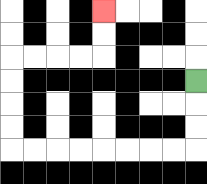{'start': '[8, 3]', 'end': '[4, 0]', 'path_directions': 'D,D,D,L,L,L,L,L,L,L,L,U,U,U,U,R,R,R,R,U,U', 'path_coordinates': '[[8, 3], [8, 4], [8, 5], [8, 6], [7, 6], [6, 6], [5, 6], [4, 6], [3, 6], [2, 6], [1, 6], [0, 6], [0, 5], [0, 4], [0, 3], [0, 2], [1, 2], [2, 2], [3, 2], [4, 2], [4, 1], [4, 0]]'}